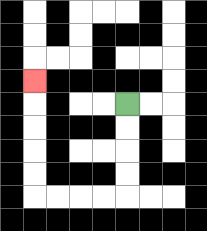{'start': '[5, 4]', 'end': '[1, 3]', 'path_directions': 'D,D,D,D,L,L,L,L,U,U,U,U,U', 'path_coordinates': '[[5, 4], [5, 5], [5, 6], [5, 7], [5, 8], [4, 8], [3, 8], [2, 8], [1, 8], [1, 7], [1, 6], [1, 5], [1, 4], [1, 3]]'}